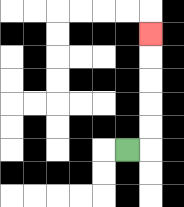{'start': '[5, 6]', 'end': '[6, 1]', 'path_directions': 'R,U,U,U,U,U', 'path_coordinates': '[[5, 6], [6, 6], [6, 5], [6, 4], [6, 3], [6, 2], [6, 1]]'}